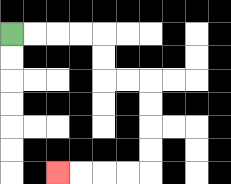{'start': '[0, 1]', 'end': '[2, 7]', 'path_directions': 'R,R,R,R,D,D,R,R,D,D,D,D,L,L,L,L', 'path_coordinates': '[[0, 1], [1, 1], [2, 1], [3, 1], [4, 1], [4, 2], [4, 3], [5, 3], [6, 3], [6, 4], [6, 5], [6, 6], [6, 7], [5, 7], [4, 7], [3, 7], [2, 7]]'}